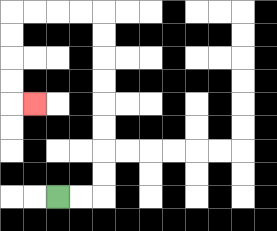{'start': '[2, 8]', 'end': '[1, 4]', 'path_directions': 'R,R,U,U,U,U,U,U,U,U,L,L,L,L,D,D,D,D,R', 'path_coordinates': '[[2, 8], [3, 8], [4, 8], [4, 7], [4, 6], [4, 5], [4, 4], [4, 3], [4, 2], [4, 1], [4, 0], [3, 0], [2, 0], [1, 0], [0, 0], [0, 1], [0, 2], [0, 3], [0, 4], [1, 4]]'}